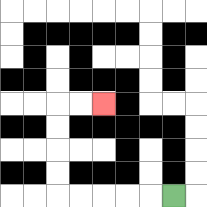{'start': '[7, 8]', 'end': '[4, 4]', 'path_directions': 'L,L,L,L,L,U,U,U,U,R,R', 'path_coordinates': '[[7, 8], [6, 8], [5, 8], [4, 8], [3, 8], [2, 8], [2, 7], [2, 6], [2, 5], [2, 4], [3, 4], [4, 4]]'}